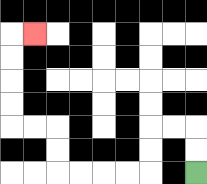{'start': '[8, 7]', 'end': '[1, 1]', 'path_directions': 'U,U,L,L,D,D,L,L,L,L,U,U,L,L,U,U,U,U,R', 'path_coordinates': '[[8, 7], [8, 6], [8, 5], [7, 5], [6, 5], [6, 6], [6, 7], [5, 7], [4, 7], [3, 7], [2, 7], [2, 6], [2, 5], [1, 5], [0, 5], [0, 4], [0, 3], [0, 2], [0, 1], [1, 1]]'}